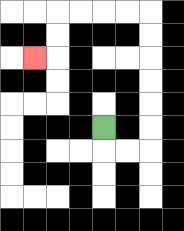{'start': '[4, 5]', 'end': '[1, 2]', 'path_directions': 'D,R,R,U,U,U,U,U,U,L,L,L,L,D,D,L', 'path_coordinates': '[[4, 5], [4, 6], [5, 6], [6, 6], [6, 5], [6, 4], [6, 3], [6, 2], [6, 1], [6, 0], [5, 0], [4, 0], [3, 0], [2, 0], [2, 1], [2, 2], [1, 2]]'}